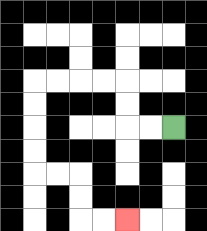{'start': '[7, 5]', 'end': '[5, 9]', 'path_directions': 'L,L,U,U,L,L,L,L,D,D,D,D,R,R,D,D,R,R', 'path_coordinates': '[[7, 5], [6, 5], [5, 5], [5, 4], [5, 3], [4, 3], [3, 3], [2, 3], [1, 3], [1, 4], [1, 5], [1, 6], [1, 7], [2, 7], [3, 7], [3, 8], [3, 9], [4, 9], [5, 9]]'}